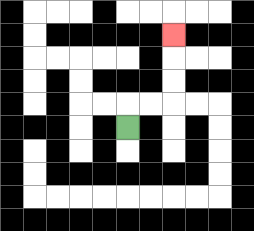{'start': '[5, 5]', 'end': '[7, 1]', 'path_directions': 'U,R,R,U,U,U', 'path_coordinates': '[[5, 5], [5, 4], [6, 4], [7, 4], [7, 3], [7, 2], [7, 1]]'}